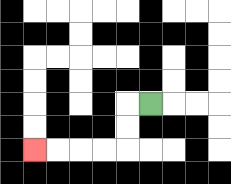{'start': '[6, 4]', 'end': '[1, 6]', 'path_directions': 'L,D,D,L,L,L,L', 'path_coordinates': '[[6, 4], [5, 4], [5, 5], [5, 6], [4, 6], [3, 6], [2, 6], [1, 6]]'}